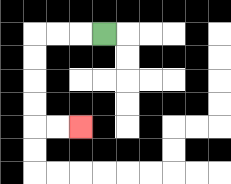{'start': '[4, 1]', 'end': '[3, 5]', 'path_directions': 'L,L,L,D,D,D,D,R,R', 'path_coordinates': '[[4, 1], [3, 1], [2, 1], [1, 1], [1, 2], [1, 3], [1, 4], [1, 5], [2, 5], [3, 5]]'}